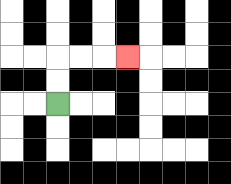{'start': '[2, 4]', 'end': '[5, 2]', 'path_directions': 'U,U,R,R,R', 'path_coordinates': '[[2, 4], [2, 3], [2, 2], [3, 2], [4, 2], [5, 2]]'}